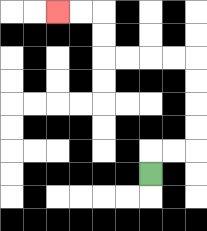{'start': '[6, 7]', 'end': '[2, 0]', 'path_directions': 'U,R,R,U,U,U,U,L,L,L,L,U,U,L,L', 'path_coordinates': '[[6, 7], [6, 6], [7, 6], [8, 6], [8, 5], [8, 4], [8, 3], [8, 2], [7, 2], [6, 2], [5, 2], [4, 2], [4, 1], [4, 0], [3, 0], [2, 0]]'}